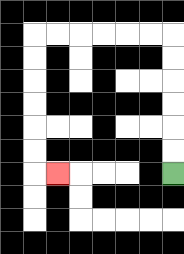{'start': '[7, 7]', 'end': '[2, 7]', 'path_directions': 'U,U,U,U,U,U,L,L,L,L,L,L,D,D,D,D,D,D,R', 'path_coordinates': '[[7, 7], [7, 6], [7, 5], [7, 4], [7, 3], [7, 2], [7, 1], [6, 1], [5, 1], [4, 1], [3, 1], [2, 1], [1, 1], [1, 2], [1, 3], [1, 4], [1, 5], [1, 6], [1, 7], [2, 7]]'}